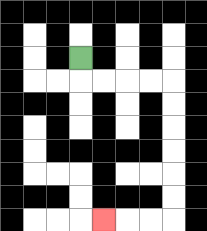{'start': '[3, 2]', 'end': '[4, 9]', 'path_directions': 'D,R,R,R,R,D,D,D,D,D,D,L,L,L', 'path_coordinates': '[[3, 2], [3, 3], [4, 3], [5, 3], [6, 3], [7, 3], [7, 4], [7, 5], [7, 6], [7, 7], [7, 8], [7, 9], [6, 9], [5, 9], [4, 9]]'}